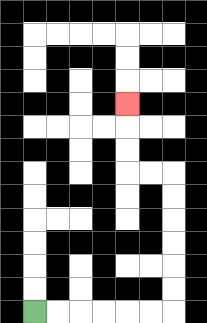{'start': '[1, 13]', 'end': '[5, 4]', 'path_directions': 'R,R,R,R,R,R,U,U,U,U,U,U,L,L,U,U,U', 'path_coordinates': '[[1, 13], [2, 13], [3, 13], [4, 13], [5, 13], [6, 13], [7, 13], [7, 12], [7, 11], [7, 10], [7, 9], [7, 8], [7, 7], [6, 7], [5, 7], [5, 6], [5, 5], [5, 4]]'}